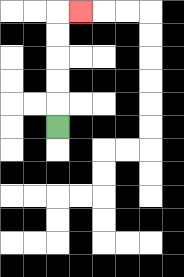{'start': '[2, 5]', 'end': '[3, 0]', 'path_directions': 'U,U,U,U,U,R', 'path_coordinates': '[[2, 5], [2, 4], [2, 3], [2, 2], [2, 1], [2, 0], [3, 0]]'}